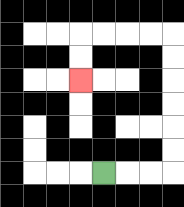{'start': '[4, 7]', 'end': '[3, 3]', 'path_directions': 'R,R,R,U,U,U,U,U,U,L,L,L,L,D,D', 'path_coordinates': '[[4, 7], [5, 7], [6, 7], [7, 7], [7, 6], [7, 5], [7, 4], [7, 3], [7, 2], [7, 1], [6, 1], [5, 1], [4, 1], [3, 1], [3, 2], [3, 3]]'}